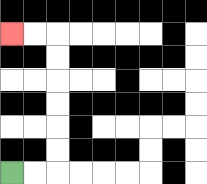{'start': '[0, 7]', 'end': '[0, 1]', 'path_directions': 'R,R,U,U,U,U,U,U,L,L', 'path_coordinates': '[[0, 7], [1, 7], [2, 7], [2, 6], [2, 5], [2, 4], [2, 3], [2, 2], [2, 1], [1, 1], [0, 1]]'}